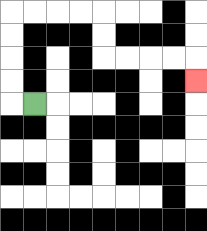{'start': '[1, 4]', 'end': '[8, 3]', 'path_directions': 'L,U,U,U,U,R,R,R,R,D,D,R,R,R,R,D', 'path_coordinates': '[[1, 4], [0, 4], [0, 3], [0, 2], [0, 1], [0, 0], [1, 0], [2, 0], [3, 0], [4, 0], [4, 1], [4, 2], [5, 2], [6, 2], [7, 2], [8, 2], [8, 3]]'}